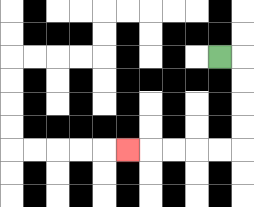{'start': '[9, 2]', 'end': '[5, 6]', 'path_directions': 'R,D,D,D,D,L,L,L,L,L', 'path_coordinates': '[[9, 2], [10, 2], [10, 3], [10, 4], [10, 5], [10, 6], [9, 6], [8, 6], [7, 6], [6, 6], [5, 6]]'}